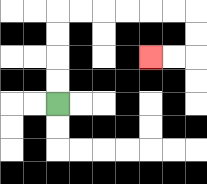{'start': '[2, 4]', 'end': '[6, 2]', 'path_directions': 'U,U,U,U,R,R,R,R,R,R,D,D,L,L', 'path_coordinates': '[[2, 4], [2, 3], [2, 2], [2, 1], [2, 0], [3, 0], [4, 0], [5, 0], [6, 0], [7, 0], [8, 0], [8, 1], [8, 2], [7, 2], [6, 2]]'}